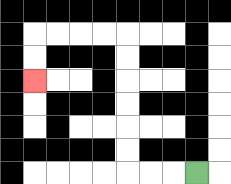{'start': '[8, 7]', 'end': '[1, 3]', 'path_directions': 'L,L,L,U,U,U,U,U,U,L,L,L,L,D,D', 'path_coordinates': '[[8, 7], [7, 7], [6, 7], [5, 7], [5, 6], [5, 5], [5, 4], [5, 3], [5, 2], [5, 1], [4, 1], [3, 1], [2, 1], [1, 1], [1, 2], [1, 3]]'}